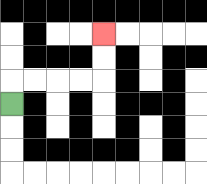{'start': '[0, 4]', 'end': '[4, 1]', 'path_directions': 'U,R,R,R,R,U,U', 'path_coordinates': '[[0, 4], [0, 3], [1, 3], [2, 3], [3, 3], [4, 3], [4, 2], [4, 1]]'}